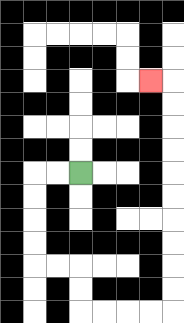{'start': '[3, 7]', 'end': '[6, 3]', 'path_directions': 'L,L,D,D,D,D,R,R,D,D,R,R,R,R,U,U,U,U,U,U,U,U,U,U,L', 'path_coordinates': '[[3, 7], [2, 7], [1, 7], [1, 8], [1, 9], [1, 10], [1, 11], [2, 11], [3, 11], [3, 12], [3, 13], [4, 13], [5, 13], [6, 13], [7, 13], [7, 12], [7, 11], [7, 10], [7, 9], [7, 8], [7, 7], [7, 6], [7, 5], [7, 4], [7, 3], [6, 3]]'}